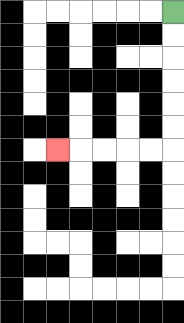{'start': '[7, 0]', 'end': '[2, 6]', 'path_directions': 'D,D,D,D,D,D,L,L,L,L,L', 'path_coordinates': '[[7, 0], [7, 1], [7, 2], [7, 3], [7, 4], [7, 5], [7, 6], [6, 6], [5, 6], [4, 6], [3, 6], [2, 6]]'}